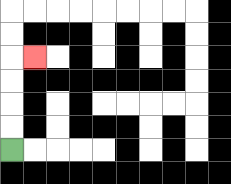{'start': '[0, 6]', 'end': '[1, 2]', 'path_directions': 'U,U,U,U,R', 'path_coordinates': '[[0, 6], [0, 5], [0, 4], [0, 3], [0, 2], [1, 2]]'}